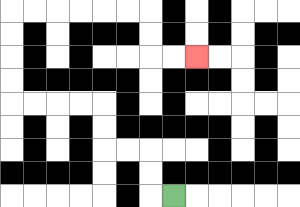{'start': '[7, 8]', 'end': '[8, 2]', 'path_directions': 'L,U,U,L,L,U,U,L,L,L,L,U,U,U,U,R,R,R,R,R,R,D,D,R,R', 'path_coordinates': '[[7, 8], [6, 8], [6, 7], [6, 6], [5, 6], [4, 6], [4, 5], [4, 4], [3, 4], [2, 4], [1, 4], [0, 4], [0, 3], [0, 2], [0, 1], [0, 0], [1, 0], [2, 0], [3, 0], [4, 0], [5, 0], [6, 0], [6, 1], [6, 2], [7, 2], [8, 2]]'}